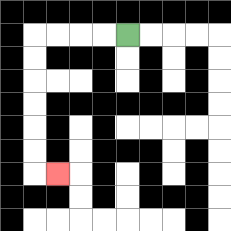{'start': '[5, 1]', 'end': '[2, 7]', 'path_directions': 'L,L,L,L,D,D,D,D,D,D,R', 'path_coordinates': '[[5, 1], [4, 1], [3, 1], [2, 1], [1, 1], [1, 2], [1, 3], [1, 4], [1, 5], [1, 6], [1, 7], [2, 7]]'}